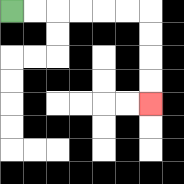{'start': '[0, 0]', 'end': '[6, 4]', 'path_directions': 'R,R,R,R,R,R,D,D,D,D', 'path_coordinates': '[[0, 0], [1, 0], [2, 0], [3, 0], [4, 0], [5, 0], [6, 0], [6, 1], [6, 2], [6, 3], [6, 4]]'}